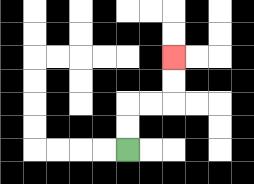{'start': '[5, 6]', 'end': '[7, 2]', 'path_directions': 'U,U,R,R,U,U', 'path_coordinates': '[[5, 6], [5, 5], [5, 4], [6, 4], [7, 4], [7, 3], [7, 2]]'}